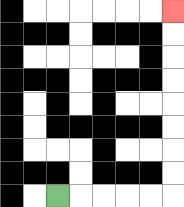{'start': '[2, 8]', 'end': '[7, 0]', 'path_directions': 'R,R,R,R,R,U,U,U,U,U,U,U,U', 'path_coordinates': '[[2, 8], [3, 8], [4, 8], [5, 8], [6, 8], [7, 8], [7, 7], [7, 6], [7, 5], [7, 4], [7, 3], [7, 2], [7, 1], [7, 0]]'}